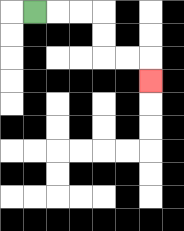{'start': '[1, 0]', 'end': '[6, 3]', 'path_directions': 'R,R,R,D,D,R,R,D', 'path_coordinates': '[[1, 0], [2, 0], [3, 0], [4, 0], [4, 1], [4, 2], [5, 2], [6, 2], [6, 3]]'}